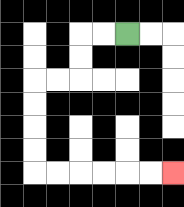{'start': '[5, 1]', 'end': '[7, 7]', 'path_directions': 'L,L,D,D,L,L,D,D,D,D,R,R,R,R,R,R', 'path_coordinates': '[[5, 1], [4, 1], [3, 1], [3, 2], [3, 3], [2, 3], [1, 3], [1, 4], [1, 5], [1, 6], [1, 7], [2, 7], [3, 7], [4, 7], [5, 7], [6, 7], [7, 7]]'}